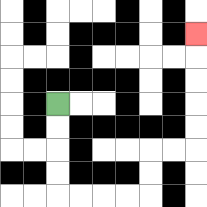{'start': '[2, 4]', 'end': '[8, 1]', 'path_directions': 'D,D,D,D,R,R,R,R,U,U,R,R,U,U,U,U,U', 'path_coordinates': '[[2, 4], [2, 5], [2, 6], [2, 7], [2, 8], [3, 8], [4, 8], [5, 8], [6, 8], [6, 7], [6, 6], [7, 6], [8, 6], [8, 5], [8, 4], [8, 3], [8, 2], [8, 1]]'}